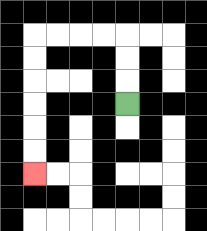{'start': '[5, 4]', 'end': '[1, 7]', 'path_directions': 'U,U,U,L,L,L,L,D,D,D,D,D,D', 'path_coordinates': '[[5, 4], [5, 3], [5, 2], [5, 1], [4, 1], [3, 1], [2, 1], [1, 1], [1, 2], [1, 3], [1, 4], [1, 5], [1, 6], [1, 7]]'}